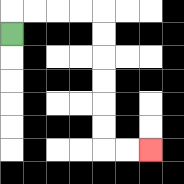{'start': '[0, 1]', 'end': '[6, 6]', 'path_directions': 'U,R,R,R,R,D,D,D,D,D,D,R,R', 'path_coordinates': '[[0, 1], [0, 0], [1, 0], [2, 0], [3, 0], [4, 0], [4, 1], [4, 2], [4, 3], [4, 4], [4, 5], [4, 6], [5, 6], [6, 6]]'}